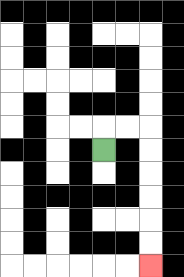{'start': '[4, 6]', 'end': '[6, 11]', 'path_directions': 'U,R,R,D,D,D,D,D,D', 'path_coordinates': '[[4, 6], [4, 5], [5, 5], [6, 5], [6, 6], [6, 7], [6, 8], [6, 9], [6, 10], [6, 11]]'}